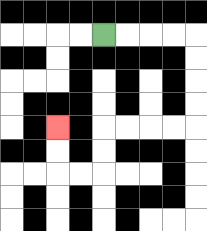{'start': '[4, 1]', 'end': '[2, 5]', 'path_directions': 'R,R,R,R,D,D,D,D,L,L,L,L,D,D,L,L,U,U', 'path_coordinates': '[[4, 1], [5, 1], [6, 1], [7, 1], [8, 1], [8, 2], [8, 3], [8, 4], [8, 5], [7, 5], [6, 5], [5, 5], [4, 5], [4, 6], [4, 7], [3, 7], [2, 7], [2, 6], [2, 5]]'}